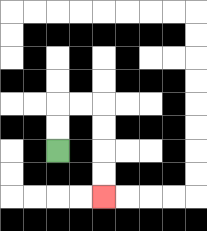{'start': '[2, 6]', 'end': '[4, 8]', 'path_directions': 'U,U,R,R,D,D,D,D', 'path_coordinates': '[[2, 6], [2, 5], [2, 4], [3, 4], [4, 4], [4, 5], [4, 6], [4, 7], [4, 8]]'}